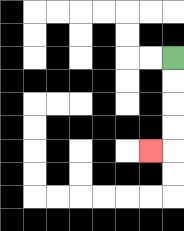{'start': '[7, 2]', 'end': '[6, 6]', 'path_directions': 'D,D,D,D,L', 'path_coordinates': '[[7, 2], [7, 3], [7, 4], [7, 5], [7, 6], [6, 6]]'}